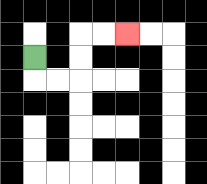{'start': '[1, 2]', 'end': '[5, 1]', 'path_directions': 'D,R,R,U,U,R,R', 'path_coordinates': '[[1, 2], [1, 3], [2, 3], [3, 3], [3, 2], [3, 1], [4, 1], [5, 1]]'}